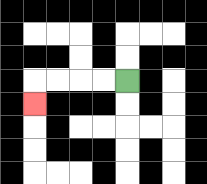{'start': '[5, 3]', 'end': '[1, 4]', 'path_directions': 'L,L,L,L,D', 'path_coordinates': '[[5, 3], [4, 3], [3, 3], [2, 3], [1, 3], [1, 4]]'}